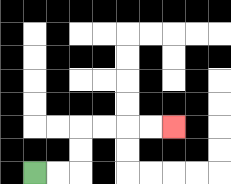{'start': '[1, 7]', 'end': '[7, 5]', 'path_directions': 'R,R,U,U,R,R,R,R', 'path_coordinates': '[[1, 7], [2, 7], [3, 7], [3, 6], [3, 5], [4, 5], [5, 5], [6, 5], [7, 5]]'}